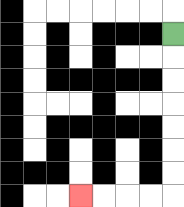{'start': '[7, 1]', 'end': '[3, 8]', 'path_directions': 'D,D,D,D,D,D,D,L,L,L,L', 'path_coordinates': '[[7, 1], [7, 2], [7, 3], [7, 4], [7, 5], [7, 6], [7, 7], [7, 8], [6, 8], [5, 8], [4, 8], [3, 8]]'}